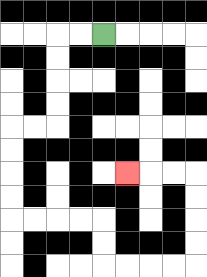{'start': '[4, 1]', 'end': '[5, 7]', 'path_directions': 'L,L,D,D,D,D,L,L,D,D,D,D,R,R,R,R,D,D,R,R,R,R,U,U,U,U,L,L,L', 'path_coordinates': '[[4, 1], [3, 1], [2, 1], [2, 2], [2, 3], [2, 4], [2, 5], [1, 5], [0, 5], [0, 6], [0, 7], [0, 8], [0, 9], [1, 9], [2, 9], [3, 9], [4, 9], [4, 10], [4, 11], [5, 11], [6, 11], [7, 11], [8, 11], [8, 10], [8, 9], [8, 8], [8, 7], [7, 7], [6, 7], [5, 7]]'}